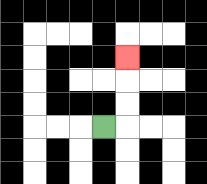{'start': '[4, 5]', 'end': '[5, 2]', 'path_directions': 'R,U,U,U', 'path_coordinates': '[[4, 5], [5, 5], [5, 4], [5, 3], [5, 2]]'}